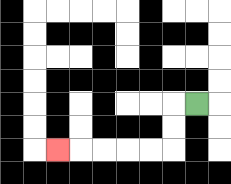{'start': '[8, 4]', 'end': '[2, 6]', 'path_directions': 'L,D,D,L,L,L,L,L', 'path_coordinates': '[[8, 4], [7, 4], [7, 5], [7, 6], [6, 6], [5, 6], [4, 6], [3, 6], [2, 6]]'}